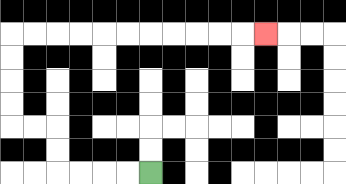{'start': '[6, 7]', 'end': '[11, 1]', 'path_directions': 'L,L,L,L,U,U,L,L,U,U,U,U,R,R,R,R,R,R,R,R,R,R,R', 'path_coordinates': '[[6, 7], [5, 7], [4, 7], [3, 7], [2, 7], [2, 6], [2, 5], [1, 5], [0, 5], [0, 4], [0, 3], [0, 2], [0, 1], [1, 1], [2, 1], [3, 1], [4, 1], [5, 1], [6, 1], [7, 1], [8, 1], [9, 1], [10, 1], [11, 1]]'}